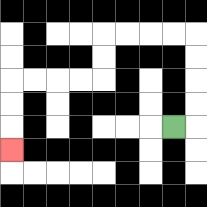{'start': '[7, 5]', 'end': '[0, 6]', 'path_directions': 'R,U,U,U,U,L,L,L,L,D,D,L,L,L,L,D,D,D', 'path_coordinates': '[[7, 5], [8, 5], [8, 4], [8, 3], [8, 2], [8, 1], [7, 1], [6, 1], [5, 1], [4, 1], [4, 2], [4, 3], [3, 3], [2, 3], [1, 3], [0, 3], [0, 4], [0, 5], [0, 6]]'}